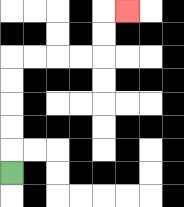{'start': '[0, 7]', 'end': '[5, 0]', 'path_directions': 'U,U,U,U,U,R,R,R,R,U,U,R', 'path_coordinates': '[[0, 7], [0, 6], [0, 5], [0, 4], [0, 3], [0, 2], [1, 2], [2, 2], [3, 2], [4, 2], [4, 1], [4, 0], [5, 0]]'}